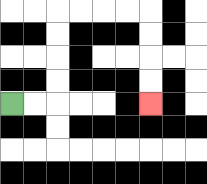{'start': '[0, 4]', 'end': '[6, 4]', 'path_directions': 'R,R,U,U,U,U,R,R,R,R,D,D,D,D', 'path_coordinates': '[[0, 4], [1, 4], [2, 4], [2, 3], [2, 2], [2, 1], [2, 0], [3, 0], [4, 0], [5, 0], [6, 0], [6, 1], [6, 2], [6, 3], [6, 4]]'}